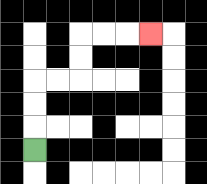{'start': '[1, 6]', 'end': '[6, 1]', 'path_directions': 'U,U,U,R,R,U,U,R,R,R', 'path_coordinates': '[[1, 6], [1, 5], [1, 4], [1, 3], [2, 3], [3, 3], [3, 2], [3, 1], [4, 1], [5, 1], [6, 1]]'}